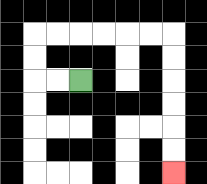{'start': '[3, 3]', 'end': '[7, 7]', 'path_directions': 'L,L,U,U,R,R,R,R,R,R,D,D,D,D,D,D', 'path_coordinates': '[[3, 3], [2, 3], [1, 3], [1, 2], [1, 1], [2, 1], [3, 1], [4, 1], [5, 1], [6, 1], [7, 1], [7, 2], [7, 3], [7, 4], [7, 5], [7, 6], [7, 7]]'}